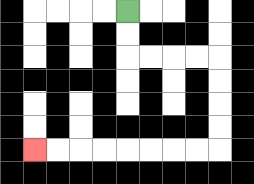{'start': '[5, 0]', 'end': '[1, 6]', 'path_directions': 'D,D,R,R,R,R,D,D,D,D,L,L,L,L,L,L,L,L', 'path_coordinates': '[[5, 0], [5, 1], [5, 2], [6, 2], [7, 2], [8, 2], [9, 2], [9, 3], [9, 4], [9, 5], [9, 6], [8, 6], [7, 6], [6, 6], [5, 6], [4, 6], [3, 6], [2, 6], [1, 6]]'}